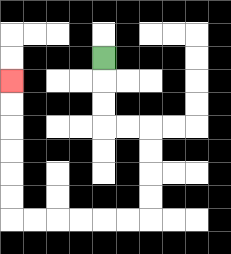{'start': '[4, 2]', 'end': '[0, 3]', 'path_directions': 'D,D,D,R,R,D,D,D,D,L,L,L,L,L,L,U,U,U,U,U,U', 'path_coordinates': '[[4, 2], [4, 3], [4, 4], [4, 5], [5, 5], [6, 5], [6, 6], [6, 7], [6, 8], [6, 9], [5, 9], [4, 9], [3, 9], [2, 9], [1, 9], [0, 9], [0, 8], [0, 7], [0, 6], [0, 5], [0, 4], [0, 3]]'}